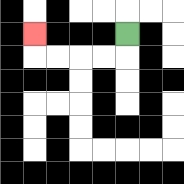{'start': '[5, 1]', 'end': '[1, 1]', 'path_directions': 'D,L,L,L,L,U', 'path_coordinates': '[[5, 1], [5, 2], [4, 2], [3, 2], [2, 2], [1, 2], [1, 1]]'}